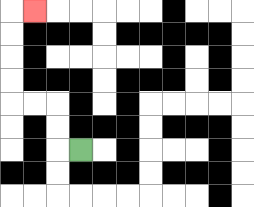{'start': '[3, 6]', 'end': '[1, 0]', 'path_directions': 'L,U,U,L,L,U,U,U,U,R', 'path_coordinates': '[[3, 6], [2, 6], [2, 5], [2, 4], [1, 4], [0, 4], [0, 3], [0, 2], [0, 1], [0, 0], [1, 0]]'}